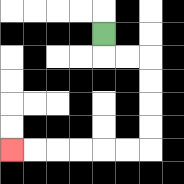{'start': '[4, 1]', 'end': '[0, 6]', 'path_directions': 'D,R,R,D,D,D,D,L,L,L,L,L,L', 'path_coordinates': '[[4, 1], [4, 2], [5, 2], [6, 2], [6, 3], [6, 4], [6, 5], [6, 6], [5, 6], [4, 6], [3, 6], [2, 6], [1, 6], [0, 6]]'}